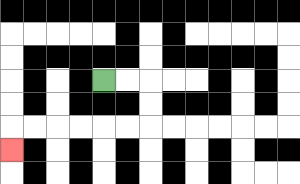{'start': '[4, 3]', 'end': '[0, 6]', 'path_directions': 'R,R,D,D,L,L,L,L,L,L,D', 'path_coordinates': '[[4, 3], [5, 3], [6, 3], [6, 4], [6, 5], [5, 5], [4, 5], [3, 5], [2, 5], [1, 5], [0, 5], [0, 6]]'}